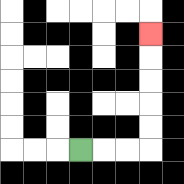{'start': '[3, 6]', 'end': '[6, 1]', 'path_directions': 'R,R,R,U,U,U,U,U', 'path_coordinates': '[[3, 6], [4, 6], [5, 6], [6, 6], [6, 5], [6, 4], [6, 3], [6, 2], [6, 1]]'}